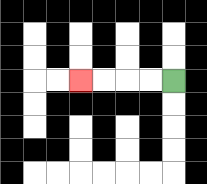{'start': '[7, 3]', 'end': '[3, 3]', 'path_directions': 'L,L,L,L', 'path_coordinates': '[[7, 3], [6, 3], [5, 3], [4, 3], [3, 3]]'}